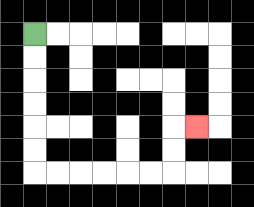{'start': '[1, 1]', 'end': '[8, 5]', 'path_directions': 'D,D,D,D,D,D,R,R,R,R,R,R,U,U,R', 'path_coordinates': '[[1, 1], [1, 2], [1, 3], [1, 4], [1, 5], [1, 6], [1, 7], [2, 7], [3, 7], [4, 7], [5, 7], [6, 7], [7, 7], [7, 6], [7, 5], [8, 5]]'}